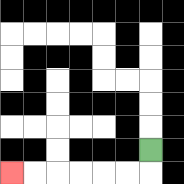{'start': '[6, 6]', 'end': '[0, 7]', 'path_directions': 'D,L,L,L,L,L,L', 'path_coordinates': '[[6, 6], [6, 7], [5, 7], [4, 7], [3, 7], [2, 7], [1, 7], [0, 7]]'}